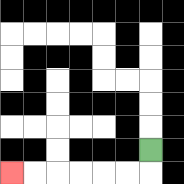{'start': '[6, 6]', 'end': '[0, 7]', 'path_directions': 'D,L,L,L,L,L,L', 'path_coordinates': '[[6, 6], [6, 7], [5, 7], [4, 7], [3, 7], [2, 7], [1, 7], [0, 7]]'}